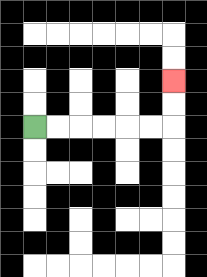{'start': '[1, 5]', 'end': '[7, 3]', 'path_directions': 'R,R,R,R,R,R,U,U', 'path_coordinates': '[[1, 5], [2, 5], [3, 5], [4, 5], [5, 5], [6, 5], [7, 5], [7, 4], [7, 3]]'}